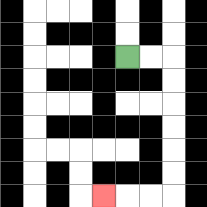{'start': '[5, 2]', 'end': '[4, 8]', 'path_directions': 'R,R,D,D,D,D,D,D,L,L,L', 'path_coordinates': '[[5, 2], [6, 2], [7, 2], [7, 3], [7, 4], [7, 5], [7, 6], [7, 7], [7, 8], [6, 8], [5, 8], [4, 8]]'}